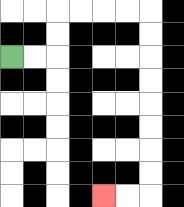{'start': '[0, 2]', 'end': '[4, 8]', 'path_directions': 'R,R,U,U,R,R,R,R,D,D,D,D,D,D,D,D,L,L', 'path_coordinates': '[[0, 2], [1, 2], [2, 2], [2, 1], [2, 0], [3, 0], [4, 0], [5, 0], [6, 0], [6, 1], [6, 2], [6, 3], [6, 4], [6, 5], [6, 6], [6, 7], [6, 8], [5, 8], [4, 8]]'}